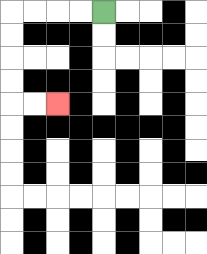{'start': '[4, 0]', 'end': '[2, 4]', 'path_directions': 'L,L,L,L,D,D,D,D,R,R', 'path_coordinates': '[[4, 0], [3, 0], [2, 0], [1, 0], [0, 0], [0, 1], [0, 2], [0, 3], [0, 4], [1, 4], [2, 4]]'}